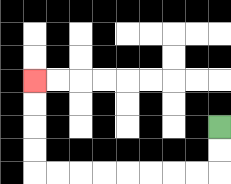{'start': '[9, 5]', 'end': '[1, 3]', 'path_directions': 'D,D,L,L,L,L,L,L,L,L,U,U,U,U', 'path_coordinates': '[[9, 5], [9, 6], [9, 7], [8, 7], [7, 7], [6, 7], [5, 7], [4, 7], [3, 7], [2, 7], [1, 7], [1, 6], [1, 5], [1, 4], [1, 3]]'}